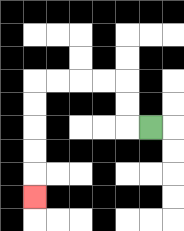{'start': '[6, 5]', 'end': '[1, 8]', 'path_directions': 'L,U,U,L,L,L,L,D,D,D,D,D', 'path_coordinates': '[[6, 5], [5, 5], [5, 4], [5, 3], [4, 3], [3, 3], [2, 3], [1, 3], [1, 4], [1, 5], [1, 6], [1, 7], [1, 8]]'}